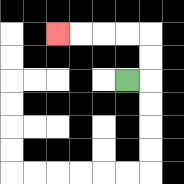{'start': '[5, 3]', 'end': '[2, 1]', 'path_directions': 'R,U,U,L,L,L,L', 'path_coordinates': '[[5, 3], [6, 3], [6, 2], [6, 1], [5, 1], [4, 1], [3, 1], [2, 1]]'}